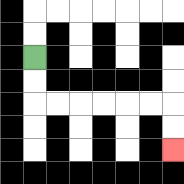{'start': '[1, 2]', 'end': '[7, 6]', 'path_directions': 'D,D,R,R,R,R,R,R,D,D', 'path_coordinates': '[[1, 2], [1, 3], [1, 4], [2, 4], [3, 4], [4, 4], [5, 4], [6, 4], [7, 4], [7, 5], [7, 6]]'}